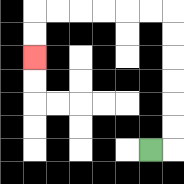{'start': '[6, 6]', 'end': '[1, 2]', 'path_directions': 'R,U,U,U,U,U,U,L,L,L,L,L,L,D,D', 'path_coordinates': '[[6, 6], [7, 6], [7, 5], [7, 4], [7, 3], [7, 2], [7, 1], [7, 0], [6, 0], [5, 0], [4, 0], [3, 0], [2, 0], [1, 0], [1, 1], [1, 2]]'}